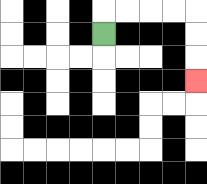{'start': '[4, 1]', 'end': '[8, 3]', 'path_directions': 'U,R,R,R,R,D,D,D', 'path_coordinates': '[[4, 1], [4, 0], [5, 0], [6, 0], [7, 0], [8, 0], [8, 1], [8, 2], [8, 3]]'}